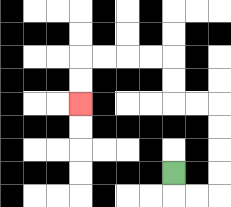{'start': '[7, 7]', 'end': '[3, 4]', 'path_directions': 'D,R,R,U,U,U,U,L,L,U,U,L,L,L,L,D,D', 'path_coordinates': '[[7, 7], [7, 8], [8, 8], [9, 8], [9, 7], [9, 6], [9, 5], [9, 4], [8, 4], [7, 4], [7, 3], [7, 2], [6, 2], [5, 2], [4, 2], [3, 2], [3, 3], [3, 4]]'}